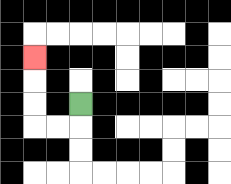{'start': '[3, 4]', 'end': '[1, 2]', 'path_directions': 'D,L,L,U,U,U', 'path_coordinates': '[[3, 4], [3, 5], [2, 5], [1, 5], [1, 4], [1, 3], [1, 2]]'}